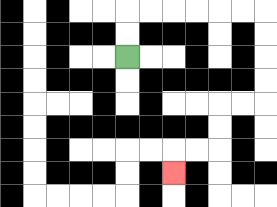{'start': '[5, 2]', 'end': '[7, 7]', 'path_directions': 'U,U,R,R,R,R,R,R,D,D,D,D,L,L,D,D,L,L,D', 'path_coordinates': '[[5, 2], [5, 1], [5, 0], [6, 0], [7, 0], [8, 0], [9, 0], [10, 0], [11, 0], [11, 1], [11, 2], [11, 3], [11, 4], [10, 4], [9, 4], [9, 5], [9, 6], [8, 6], [7, 6], [7, 7]]'}